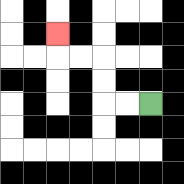{'start': '[6, 4]', 'end': '[2, 1]', 'path_directions': 'L,L,U,U,L,L,U', 'path_coordinates': '[[6, 4], [5, 4], [4, 4], [4, 3], [4, 2], [3, 2], [2, 2], [2, 1]]'}